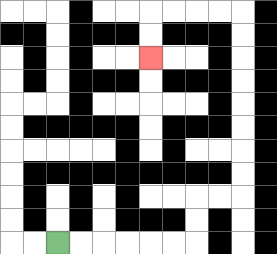{'start': '[2, 10]', 'end': '[6, 2]', 'path_directions': 'R,R,R,R,R,R,U,U,R,R,U,U,U,U,U,U,U,U,L,L,L,L,D,D', 'path_coordinates': '[[2, 10], [3, 10], [4, 10], [5, 10], [6, 10], [7, 10], [8, 10], [8, 9], [8, 8], [9, 8], [10, 8], [10, 7], [10, 6], [10, 5], [10, 4], [10, 3], [10, 2], [10, 1], [10, 0], [9, 0], [8, 0], [7, 0], [6, 0], [6, 1], [6, 2]]'}